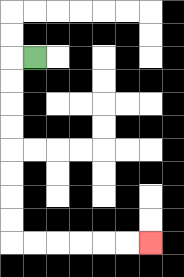{'start': '[1, 2]', 'end': '[6, 10]', 'path_directions': 'L,D,D,D,D,D,D,D,D,R,R,R,R,R,R', 'path_coordinates': '[[1, 2], [0, 2], [0, 3], [0, 4], [0, 5], [0, 6], [0, 7], [0, 8], [0, 9], [0, 10], [1, 10], [2, 10], [3, 10], [4, 10], [5, 10], [6, 10]]'}